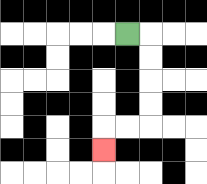{'start': '[5, 1]', 'end': '[4, 6]', 'path_directions': 'R,D,D,D,D,L,L,D', 'path_coordinates': '[[5, 1], [6, 1], [6, 2], [6, 3], [6, 4], [6, 5], [5, 5], [4, 5], [4, 6]]'}